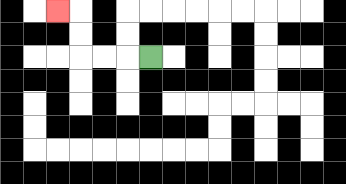{'start': '[6, 2]', 'end': '[2, 0]', 'path_directions': 'L,L,L,U,U,L', 'path_coordinates': '[[6, 2], [5, 2], [4, 2], [3, 2], [3, 1], [3, 0], [2, 0]]'}